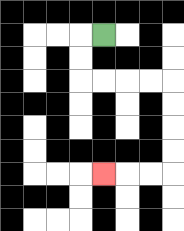{'start': '[4, 1]', 'end': '[4, 7]', 'path_directions': 'L,D,D,R,R,R,R,D,D,D,D,L,L,L', 'path_coordinates': '[[4, 1], [3, 1], [3, 2], [3, 3], [4, 3], [5, 3], [6, 3], [7, 3], [7, 4], [7, 5], [7, 6], [7, 7], [6, 7], [5, 7], [4, 7]]'}